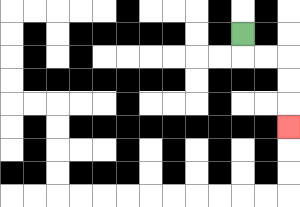{'start': '[10, 1]', 'end': '[12, 5]', 'path_directions': 'D,R,R,D,D,D', 'path_coordinates': '[[10, 1], [10, 2], [11, 2], [12, 2], [12, 3], [12, 4], [12, 5]]'}